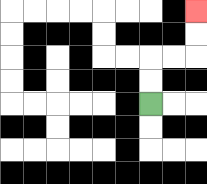{'start': '[6, 4]', 'end': '[8, 0]', 'path_directions': 'U,U,R,R,U,U', 'path_coordinates': '[[6, 4], [6, 3], [6, 2], [7, 2], [8, 2], [8, 1], [8, 0]]'}